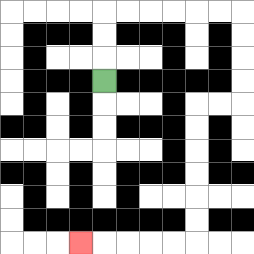{'start': '[4, 3]', 'end': '[3, 10]', 'path_directions': 'U,U,U,R,R,R,R,R,R,D,D,D,D,L,L,D,D,D,D,D,D,L,L,L,L,L', 'path_coordinates': '[[4, 3], [4, 2], [4, 1], [4, 0], [5, 0], [6, 0], [7, 0], [8, 0], [9, 0], [10, 0], [10, 1], [10, 2], [10, 3], [10, 4], [9, 4], [8, 4], [8, 5], [8, 6], [8, 7], [8, 8], [8, 9], [8, 10], [7, 10], [6, 10], [5, 10], [4, 10], [3, 10]]'}